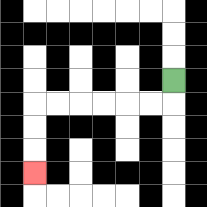{'start': '[7, 3]', 'end': '[1, 7]', 'path_directions': 'D,L,L,L,L,L,L,D,D,D', 'path_coordinates': '[[7, 3], [7, 4], [6, 4], [5, 4], [4, 4], [3, 4], [2, 4], [1, 4], [1, 5], [1, 6], [1, 7]]'}